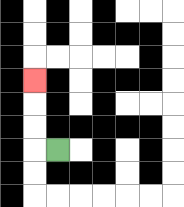{'start': '[2, 6]', 'end': '[1, 3]', 'path_directions': 'L,U,U,U', 'path_coordinates': '[[2, 6], [1, 6], [1, 5], [1, 4], [1, 3]]'}